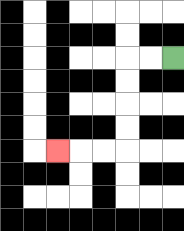{'start': '[7, 2]', 'end': '[2, 6]', 'path_directions': 'L,L,D,D,D,D,L,L,L', 'path_coordinates': '[[7, 2], [6, 2], [5, 2], [5, 3], [5, 4], [5, 5], [5, 6], [4, 6], [3, 6], [2, 6]]'}